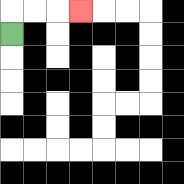{'start': '[0, 1]', 'end': '[3, 0]', 'path_directions': 'U,R,R,R', 'path_coordinates': '[[0, 1], [0, 0], [1, 0], [2, 0], [3, 0]]'}